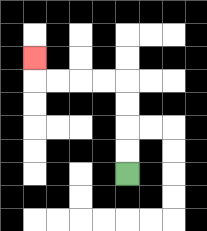{'start': '[5, 7]', 'end': '[1, 2]', 'path_directions': 'U,U,U,U,L,L,L,L,U', 'path_coordinates': '[[5, 7], [5, 6], [5, 5], [5, 4], [5, 3], [4, 3], [3, 3], [2, 3], [1, 3], [1, 2]]'}